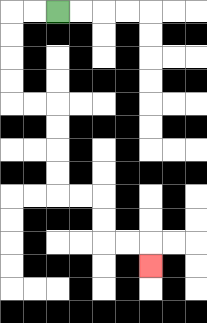{'start': '[2, 0]', 'end': '[6, 11]', 'path_directions': 'L,L,D,D,D,D,R,R,D,D,D,D,R,R,D,D,R,R,D', 'path_coordinates': '[[2, 0], [1, 0], [0, 0], [0, 1], [0, 2], [0, 3], [0, 4], [1, 4], [2, 4], [2, 5], [2, 6], [2, 7], [2, 8], [3, 8], [4, 8], [4, 9], [4, 10], [5, 10], [6, 10], [6, 11]]'}